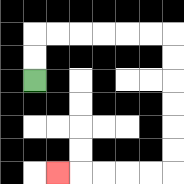{'start': '[1, 3]', 'end': '[2, 7]', 'path_directions': 'U,U,R,R,R,R,R,R,D,D,D,D,D,D,L,L,L,L,L', 'path_coordinates': '[[1, 3], [1, 2], [1, 1], [2, 1], [3, 1], [4, 1], [5, 1], [6, 1], [7, 1], [7, 2], [7, 3], [7, 4], [7, 5], [7, 6], [7, 7], [6, 7], [5, 7], [4, 7], [3, 7], [2, 7]]'}